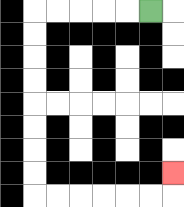{'start': '[6, 0]', 'end': '[7, 7]', 'path_directions': 'L,L,L,L,L,D,D,D,D,D,D,D,D,R,R,R,R,R,R,U', 'path_coordinates': '[[6, 0], [5, 0], [4, 0], [3, 0], [2, 0], [1, 0], [1, 1], [1, 2], [1, 3], [1, 4], [1, 5], [1, 6], [1, 7], [1, 8], [2, 8], [3, 8], [4, 8], [5, 8], [6, 8], [7, 8], [7, 7]]'}